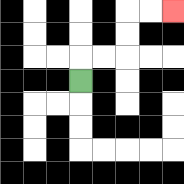{'start': '[3, 3]', 'end': '[7, 0]', 'path_directions': 'U,R,R,U,U,R,R', 'path_coordinates': '[[3, 3], [3, 2], [4, 2], [5, 2], [5, 1], [5, 0], [6, 0], [7, 0]]'}